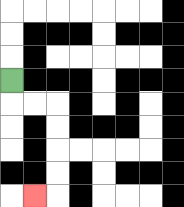{'start': '[0, 3]', 'end': '[1, 8]', 'path_directions': 'D,R,R,D,D,D,D,L', 'path_coordinates': '[[0, 3], [0, 4], [1, 4], [2, 4], [2, 5], [2, 6], [2, 7], [2, 8], [1, 8]]'}